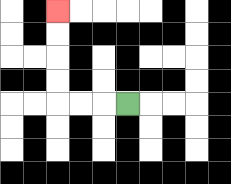{'start': '[5, 4]', 'end': '[2, 0]', 'path_directions': 'L,L,L,U,U,U,U', 'path_coordinates': '[[5, 4], [4, 4], [3, 4], [2, 4], [2, 3], [2, 2], [2, 1], [2, 0]]'}